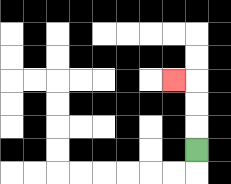{'start': '[8, 6]', 'end': '[7, 3]', 'path_directions': 'U,U,U,L', 'path_coordinates': '[[8, 6], [8, 5], [8, 4], [8, 3], [7, 3]]'}